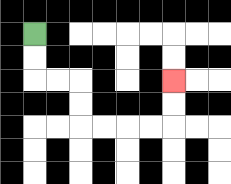{'start': '[1, 1]', 'end': '[7, 3]', 'path_directions': 'D,D,R,R,D,D,R,R,R,R,U,U', 'path_coordinates': '[[1, 1], [1, 2], [1, 3], [2, 3], [3, 3], [3, 4], [3, 5], [4, 5], [5, 5], [6, 5], [7, 5], [7, 4], [7, 3]]'}